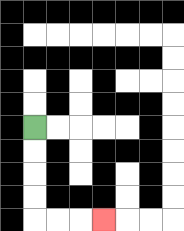{'start': '[1, 5]', 'end': '[4, 9]', 'path_directions': 'D,D,D,D,R,R,R', 'path_coordinates': '[[1, 5], [1, 6], [1, 7], [1, 8], [1, 9], [2, 9], [3, 9], [4, 9]]'}